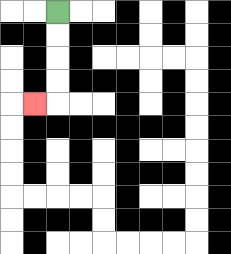{'start': '[2, 0]', 'end': '[1, 4]', 'path_directions': 'D,D,D,D,L', 'path_coordinates': '[[2, 0], [2, 1], [2, 2], [2, 3], [2, 4], [1, 4]]'}